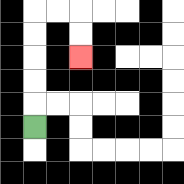{'start': '[1, 5]', 'end': '[3, 2]', 'path_directions': 'U,U,U,U,U,R,R,D,D', 'path_coordinates': '[[1, 5], [1, 4], [1, 3], [1, 2], [1, 1], [1, 0], [2, 0], [3, 0], [3, 1], [3, 2]]'}